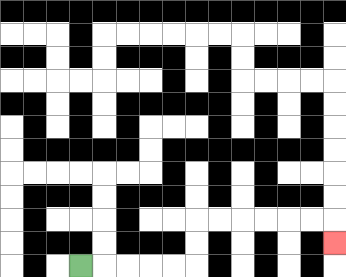{'start': '[3, 11]', 'end': '[14, 10]', 'path_directions': 'R,R,R,R,R,U,U,R,R,R,R,R,R,D', 'path_coordinates': '[[3, 11], [4, 11], [5, 11], [6, 11], [7, 11], [8, 11], [8, 10], [8, 9], [9, 9], [10, 9], [11, 9], [12, 9], [13, 9], [14, 9], [14, 10]]'}